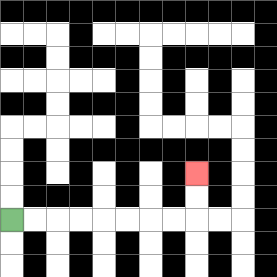{'start': '[0, 9]', 'end': '[8, 7]', 'path_directions': 'R,R,R,R,R,R,R,R,U,U', 'path_coordinates': '[[0, 9], [1, 9], [2, 9], [3, 9], [4, 9], [5, 9], [6, 9], [7, 9], [8, 9], [8, 8], [8, 7]]'}